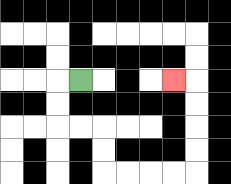{'start': '[3, 3]', 'end': '[7, 3]', 'path_directions': 'L,D,D,R,R,D,D,R,R,R,R,U,U,U,U,L', 'path_coordinates': '[[3, 3], [2, 3], [2, 4], [2, 5], [3, 5], [4, 5], [4, 6], [4, 7], [5, 7], [6, 7], [7, 7], [8, 7], [8, 6], [8, 5], [8, 4], [8, 3], [7, 3]]'}